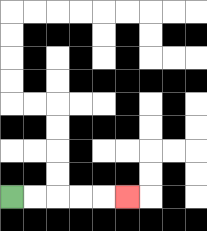{'start': '[0, 8]', 'end': '[5, 8]', 'path_directions': 'R,R,R,R,R', 'path_coordinates': '[[0, 8], [1, 8], [2, 8], [3, 8], [4, 8], [5, 8]]'}